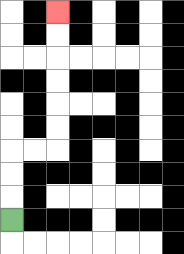{'start': '[0, 9]', 'end': '[2, 0]', 'path_directions': 'U,U,U,R,R,U,U,U,U,U,U', 'path_coordinates': '[[0, 9], [0, 8], [0, 7], [0, 6], [1, 6], [2, 6], [2, 5], [2, 4], [2, 3], [2, 2], [2, 1], [2, 0]]'}